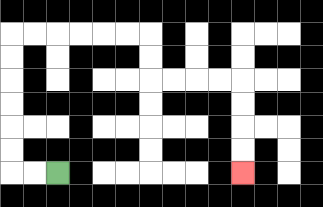{'start': '[2, 7]', 'end': '[10, 7]', 'path_directions': 'L,L,U,U,U,U,U,U,R,R,R,R,R,R,D,D,R,R,R,R,D,D,D,D', 'path_coordinates': '[[2, 7], [1, 7], [0, 7], [0, 6], [0, 5], [0, 4], [0, 3], [0, 2], [0, 1], [1, 1], [2, 1], [3, 1], [4, 1], [5, 1], [6, 1], [6, 2], [6, 3], [7, 3], [8, 3], [9, 3], [10, 3], [10, 4], [10, 5], [10, 6], [10, 7]]'}